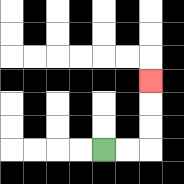{'start': '[4, 6]', 'end': '[6, 3]', 'path_directions': 'R,R,U,U,U', 'path_coordinates': '[[4, 6], [5, 6], [6, 6], [6, 5], [6, 4], [6, 3]]'}